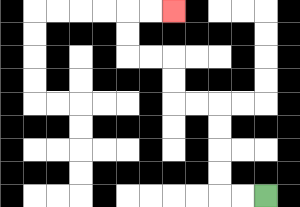{'start': '[11, 8]', 'end': '[7, 0]', 'path_directions': 'L,L,U,U,U,U,L,L,U,U,L,L,U,U,R,R', 'path_coordinates': '[[11, 8], [10, 8], [9, 8], [9, 7], [9, 6], [9, 5], [9, 4], [8, 4], [7, 4], [7, 3], [7, 2], [6, 2], [5, 2], [5, 1], [5, 0], [6, 0], [7, 0]]'}